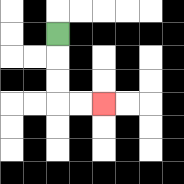{'start': '[2, 1]', 'end': '[4, 4]', 'path_directions': 'D,D,D,R,R', 'path_coordinates': '[[2, 1], [2, 2], [2, 3], [2, 4], [3, 4], [4, 4]]'}